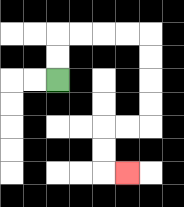{'start': '[2, 3]', 'end': '[5, 7]', 'path_directions': 'U,U,R,R,R,R,D,D,D,D,L,L,D,D,R', 'path_coordinates': '[[2, 3], [2, 2], [2, 1], [3, 1], [4, 1], [5, 1], [6, 1], [6, 2], [6, 3], [6, 4], [6, 5], [5, 5], [4, 5], [4, 6], [4, 7], [5, 7]]'}